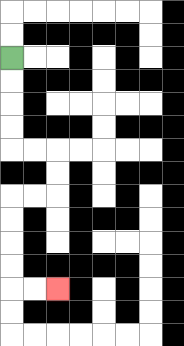{'start': '[0, 2]', 'end': '[2, 12]', 'path_directions': 'D,D,D,D,R,R,D,D,L,L,D,D,D,D,R,R', 'path_coordinates': '[[0, 2], [0, 3], [0, 4], [0, 5], [0, 6], [1, 6], [2, 6], [2, 7], [2, 8], [1, 8], [0, 8], [0, 9], [0, 10], [0, 11], [0, 12], [1, 12], [2, 12]]'}